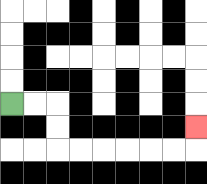{'start': '[0, 4]', 'end': '[8, 5]', 'path_directions': 'R,R,D,D,R,R,R,R,R,R,U', 'path_coordinates': '[[0, 4], [1, 4], [2, 4], [2, 5], [2, 6], [3, 6], [4, 6], [5, 6], [6, 6], [7, 6], [8, 6], [8, 5]]'}